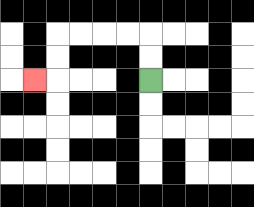{'start': '[6, 3]', 'end': '[1, 3]', 'path_directions': 'U,U,L,L,L,L,D,D,L', 'path_coordinates': '[[6, 3], [6, 2], [6, 1], [5, 1], [4, 1], [3, 1], [2, 1], [2, 2], [2, 3], [1, 3]]'}